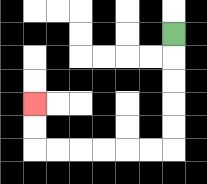{'start': '[7, 1]', 'end': '[1, 4]', 'path_directions': 'D,D,D,D,D,L,L,L,L,L,L,U,U', 'path_coordinates': '[[7, 1], [7, 2], [7, 3], [7, 4], [7, 5], [7, 6], [6, 6], [5, 6], [4, 6], [3, 6], [2, 6], [1, 6], [1, 5], [1, 4]]'}